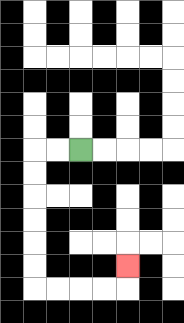{'start': '[3, 6]', 'end': '[5, 11]', 'path_directions': 'L,L,D,D,D,D,D,D,R,R,R,R,U', 'path_coordinates': '[[3, 6], [2, 6], [1, 6], [1, 7], [1, 8], [1, 9], [1, 10], [1, 11], [1, 12], [2, 12], [3, 12], [4, 12], [5, 12], [5, 11]]'}